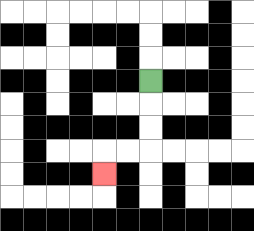{'start': '[6, 3]', 'end': '[4, 7]', 'path_directions': 'D,D,D,L,L,D', 'path_coordinates': '[[6, 3], [6, 4], [6, 5], [6, 6], [5, 6], [4, 6], [4, 7]]'}